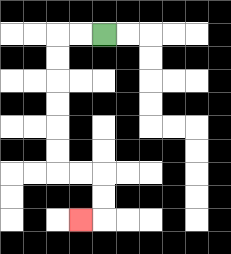{'start': '[4, 1]', 'end': '[3, 9]', 'path_directions': 'L,L,D,D,D,D,D,D,R,R,D,D,L', 'path_coordinates': '[[4, 1], [3, 1], [2, 1], [2, 2], [2, 3], [2, 4], [2, 5], [2, 6], [2, 7], [3, 7], [4, 7], [4, 8], [4, 9], [3, 9]]'}